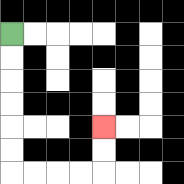{'start': '[0, 1]', 'end': '[4, 5]', 'path_directions': 'D,D,D,D,D,D,R,R,R,R,U,U', 'path_coordinates': '[[0, 1], [0, 2], [0, 3], [0, 4], [0, 5], [0, 6], [0, 7], [1, 7], [2, 7], [3, 7], [4, 7], [4, 6], [4, 5]]'}